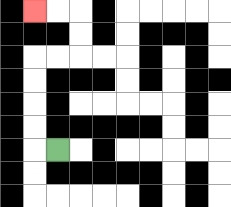{'start': '[2, 6]', 'end': '[1, 0]', 'path_directions': 'L,U,U,U,U,R,R,U,U,L,L', 'path_coordinates': '[[2, 6], [1, 6], [1, 5], [1, 4], [1, 3], [1, 2], [2, 2], [3, 2], [3, 1], [3, 0], [2, 0], [1, 0]]'}